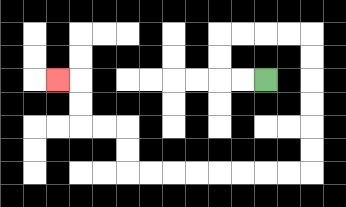{'start': '[11, 3]', 'end': '[2, 3]', 'path_directions': 'L,L,U,U,R,R,R,R,D,D,D,D,D,D,L,L,L,L,L,L,L,L,U,U,L,L,U,U,L', 'path_coordinates': '[[11, 3], [10, 3], [9, 3], [9, 2], [9, 1], [10, 1], [11, 1], [12, 1], [13, 1], [13, 2], [13, 3], [13, 4], [13, 5], [13, 6], [13, 7], [12, 7], [11, 7], [10, 7], [9, 7], [8, 7], [7, 7], [6, 7], [5, 7], [5, 6], [5, 5], [4, 5], [3, 5], [3, 4], [3, 3], [2, 3]]'}